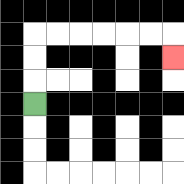{'start': '[1, 4]', 'end': '[7, 2]', 'path_directions': 'U,U,U,R,R,R,R,R,R,D', 'path_coordinates': '[[1, 4], [1, 3], [1, 2], [1, 1], [2, 1], [3, 1], [4, 1], [5, 1], [6, 1], [7, 1], [7, 2]]'}